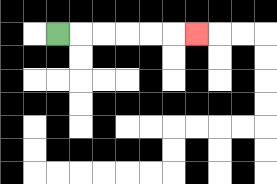{'start': '[2, 1]', 'end': '[8, 1]', 'path_directions': 'R,R,R,R,R,R', 'path_coordinates': '[[2, 1], [3, 1], [4, 1], [5, 1], [6, 1], [7, 1], [8, 1]]'}